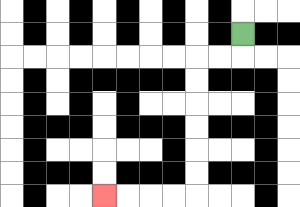{'start': '[10, 1]', 'end': '[4, 8]', 'path_directions': 'D,L,L,D,D,D,D,D,D,L,L,L,L', 'path_coordinates': '[[10, 1], [10, 2], [9, 2], [8, 2], [8, 3], [8, 4], [8, 5], [8, 6], [8, 7], [8, 8], [7, 8], [6, 8], [5, 8], [4, 8]]'}